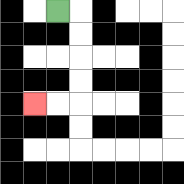{'start': '[2, 0]', 'end': '[1, 4]', 'path_directions': 'R,D,D,D,D,L,L', 'path_coordinates': '[[2, 0], [3, 0], [3, 1], [3, 2], [3, 3], [3, 4], [2, 4], [1, 4]]'}